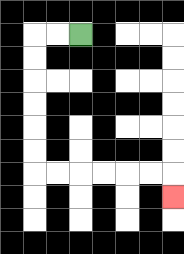{'start': '[3, 1]', 'end': '[7, 8]', 'path_directions': 'L,L,D,D,D,D,D,D,R,R,R,R,R,R,D', 'path_coordinates': '[[3, 1], [2, 1], [1, 1], [1, 2], [1, 3], [1, 4], [1, 5], [1, 6], [1, 7], [2, 7], [3, 7], [4, 7], [5, 7], [6, 7], [7, 7], [7, 8]]'}